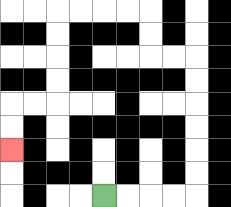{'start': '[4, 8]', 'end': '[0, 6]', 'path_directions': 'R,R,R,R,U,U,U,U,U,U,L,L,U,U,L,L,L,L,D,D,D,D,L,L,D,D', 'path_coordinates': '[[4, 8], [5, 8], [6, 8], [7, 8], [8, 8], [8, 7], [8, 6], [8, 5], [8, 4], [8, 3], [8, 2], [7, 2], [6, 2], [6, 1], [6, 0], [5, 0], [4, 0], [3, 0], [2, 0], [2, 1], [2, 2], [2, 3], [2, 4], [1, 4], [0, 4], [0, 5], [0, 6]]'}